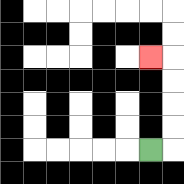{'start': '[6, 6]', 'end': '[6, 2]', 'path_directions': 'R,U,U,U,U,L', 'path_coordinates': '[[6, 6], [7, 6], [7, 5], [7, 4], [7, 3], [7, 2], [6, 2]]'}